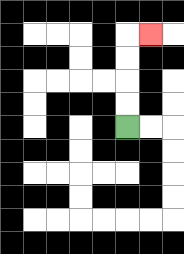{'start': '[5, 5]', 'end': '[6, 1]', 'path_directions': 'U,U,U,U,R', 'path_coordinates': '[[5, 5], [5, 4], [5, 3], [5, 2], [5, 1], [6, 1]]'}